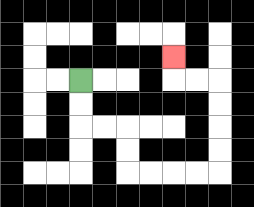{'start': '[3, 3]', 'end': '[7, 2]', 'path_directions': 'D,D,R,R,D,D,R,R,R,R,U,U,U,U,L,L,U', 'path_coordinates': '[[3, 3], [3, 4], [3, 5], [4, 5], [5, 5], [5, 6], [5, 7], [6, 7], [7, 7], [8, 7], [9, 7], [9, 6], [9, 5], [9, 4], [9, 3], [8, 3], [7, 3], [7, 2]]'}